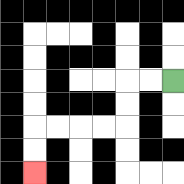{'start': '[7, 3]', 'end': '[1, 7]', 'path_directions': 'L,L,D,D,L,L,L,L,D,D', 'path_coordinates': '[[7, 3], [6, 3], [5, 3], [5, 4], [5, 5], [4, 5], [3, 5], [2, 5], [1, 5], [1, 6], [1, 7]]'}